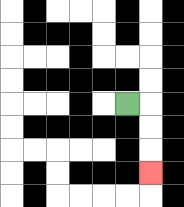{'start': '[5, 4]', 'end': '[6, 7]', 'path_directions': 'R,D,D,D', 'path_coordinates': '[[5, 4], [6, 4], [6, 5], [6, 6], [6, 7]]'}